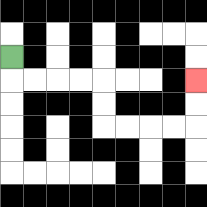{'start': '[0, 2]', 'end': '[8, 3]', 'path_directions': 'D,R,R,R,R,D,D,R,R,R,R,U,U', 'path_coordinates': '[[0, 2], [0, 3], [1, 3], [2, 3], [3, 3], [4, 3], [4, 4], [4, 5], [5, 5], [6, 5], [7, 5], [8, 5], [8, 4], [8, 3]]'}